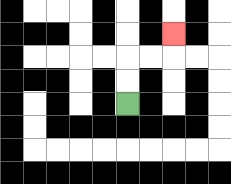{'start': '[5, 4]', 'end': '[7, 1]', 'path_directions': 'U,U,R,R,U', 'path_coordinates': '[[5, 4], [5, 3], [5, 2], [6, 2], [7, 2], [7, 1]]'}